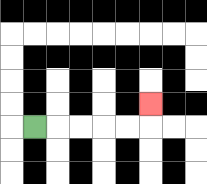{'start': '[1, 5]', 'end': '[6, 4]', 'path_directions': 'R,R,R,R,R,U', 'path_coordinates': '[[1, 5], [2, 5], [3, 5], [4, 5], [5, 5], [6, 5], [6, 4]]'}